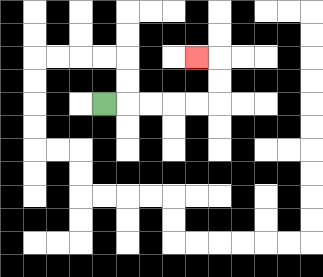{'start': '[4, 4]', 'end': '[8, 2]', 'path_directions': 'R,R,R,R,R,U,U,L', 'path_coordinates': '[[4, 4], [5, 4], [6, 4], [7, 4], [8, 4], [9, 4], [9, 3], [9, 2], [8, 2]]'}